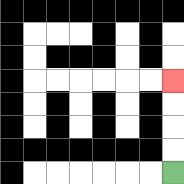{'start': '[7, 7]', 'end': '[7, 3]', 'path_directions': 'U,U,U,U', 'path_coordinates': '[[7, 7], [7, 6], [7, 5], [7, 4], [7, 3]]'}